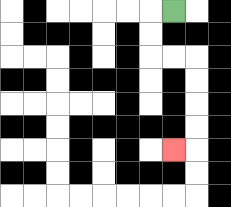{'start': '[7, 0]', 'end': '[7, 6]', 'path_directions': 'L,D,D,R,R,D,D,D,D,L', 'path_coordinates': '[[7, 0], [6, 0], [6, 1], [6, 2], [7, 2], [8, 2], [8, 3], [8, 4], [8, 5], [8, 6], [7, 6]]'}